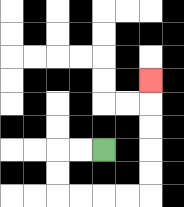{'start': '[4, 6]', 'end': '[6, 3]', 'path_directions': 'L,L,D,D,R,R,R,R,U,U,U,U,U', 'path_coordinates': '[[4, 6], [3, 6], [2, 6], [2, 7], [2, 8], [3, 8], [4, 8], [5, 8], [6, 8], [6, 7], [6, 6], [6, 5], [6, 4], [6, 3]]'}